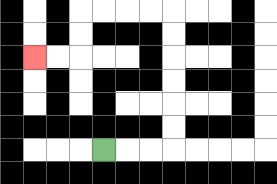{'start': '[4, 6]', 'end': '[1, 2]', 'path_directions': 'R,R,R,U,U,U,U,U,U,L,L,L,L,D,D,L,L', 'path_coordinates': '[[4, 6], [5, 6], [6, 6], [7, 6], [7, 5], [7, 4], [7, 3], [7, 2], [7, 1], [7, 0], [6, 0], [5, 0], [4, 0], [3, 0], [3, 1], [3, 2], [2, 2], [1, 2]]'}